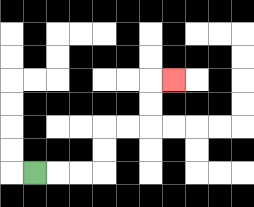{'start': '[1, 7]', 'end': '[7, 3]', 'path_directions': 'R,R,R,U,U,R,R,U,U,R', 'path_coordinates': '[[1, 7], [2, 7], [3, 7], [4, 7], [4, 6], [4, 5], [5, 5], [6, 5], [6, 4], [6, 3], [7, 3]]'}